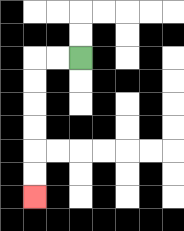{'start': '[3, 2]', 'end': '[1, 8]', 'path_directions': 'L,L,D,D,D,D,D,D', 'path_coordinates': '[[3, 2], [2, 2], [1, 2], [1, 3], [1, 4], [1, 5], [1, 6], [1, 7], [1, 8]]'}